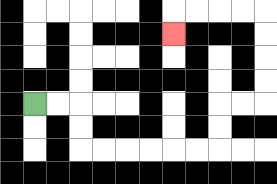{'start': '[1, 4]', 'end': '[7, 1]', 'path_directions': 'R,R,D,D,R,R,R,R,R,R,U,U,R,R,U,U,U,U,L,L,L,L,D', 'path_coordinates': '[[1, 4], [2, 4], [3, 4], [3, 5], [3, 6], [4, 6], [5, 6], [6, 6], [7, 6], [8, 6], [9, 6], [9, 5], [9, 4], [10, 4], [11, 4], [11, 3], [11, 2], [11, 1], [11, 0], [10, 0], [9, 0], [8, 0], [7, 0], [7, 1]]'}